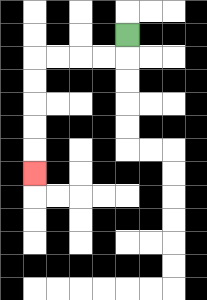{'start': '[5, 1]', 'end': '[1, 7]', 'path_directions': 'D,L,L,L,L,D,D,D,D,D', 'path_coordinates': '[[5, 1], [5, 2], [4, 2], [3, 2], [2, 2], [1, 2], [1, 3], [1, 4], [1, 5], [1, 6], [1, 7]]'}